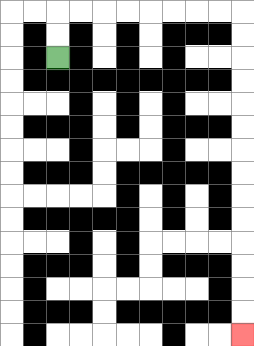{'start': '[2, 2]', 'end': '[10, 14]', 'path_directions': 'U,U,R,R,R,R,R,R,R,R,D,D,D,D,D,D,D,D,D,D,D,D,D,D', 'path_coordinates': '[[2, 2], [2, 1], [2, 0], [3, 0], [4, 0], [5, 0], [6, 0], [7, 0], [8, 0], [9, 0], [10, 0], [10, 1], [10, 2], [10, 3], [10, 4], [10, 5], [10, 6], [10, 7], [10, 8], [10, 9], [10, 10], [10, 11], [10, 12], [10, 13], [10, 14]]'}